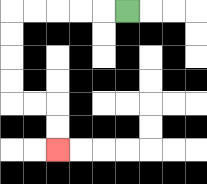{'start': '[5, 0]', 'end': '[2, 6]', 'path_directions': 'L,L,L,L,L,D,D,D,D,R,R,D,D', 'path_coordinates': '[[5, 0], [4, 0], [3, 0], [2, 0], [1, 0], [0, 0], [0, 1], [0, 2], [0, 3], [0, 4], [1, 4], [2, 4], [2, 5], [2, 6]]'}